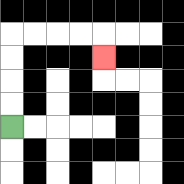{'start': '[0, 5]', 'end': '[4, 2]', 'path_directions': 'U,U,U,U,R,R,R,R,D', 'path_coordinates': '[[0, 5], [0, 4], [0, 3], [0, 2], [0, 1], [1, 1], [2, 1], [3, 1], [4, 1], [4, 2]]'}